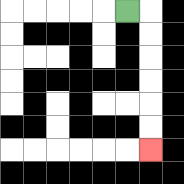{'start': '[5, 0]', 'end': '[6, 6]', 'path_directions': 'R,D,D,D,D,D,D', 'path_coordinates': '[[5, 0], [6, 0], [6, 1], [6, 2], [6, 3], [6, 4], [6, 5], [6, 6]]'}